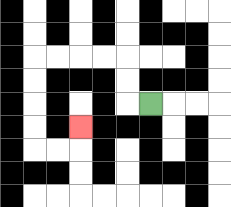{'start': '[6, 4]', 'end': '[3, 5]', 'path_directions': 'L,U,U,L,L,L,L,D,D,D,D,R,R,U', 'path_coordinates': '[[6, 4], [5, 4], [5, 3], [5, 2], [4, 2], [3, 2], [2, 2], [1, 2], [1, 3], [1, 4], [1, 5], [1, 6], [2, 6], [3, 6], [3, 5]]'}